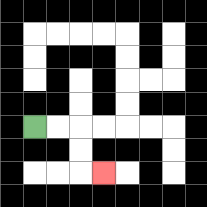{'start': '[1, 5]', 'end': '[4, 7]', 'path_directions': 'R,R,D,D,R', 'path_coordinates': '[[1, 5], [2, 5], [3, 5], [3, 6], [3, 7], [4, 7]]'}